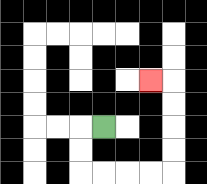{'start': '[4, 5]', 'end': '[6, 3]', 'path_directions': 'L,D,D,R,R,R,R,U,U,U,U,L', 'path_coordinates': '[[4, 5], [3, 5], [3, 6], [3, 7], [4, 7], [5, 7], [6, 7], [7, 7], [7, 6], [7, 5], [7, 4], [7, 3], [6, 3]]'}